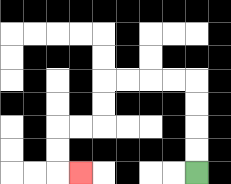{'start': '[8, 7]', 'end': '[3, 7]', 'path_directions': 'U,U,U,U,L,L,L,L,D,D,L,L,D,D,R', 'path_coordinates': '[[8, 7], [8, 6], [8, 5], [8, 4], [8, 3], [7, 3], [6, 3], [5, 3], [4, 3], [4, 4], [4, 5], [3, 5], [2, 5], [2, 6], [2, 7], [3, 7]]'}